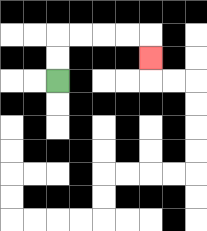{'start': '[2, 3]', 'end': '[6, 2]', 'path_directions': 'U,U,R,R,R,R,D', 'path_coordinates': '[[2, 3], [2, 2], [2, 1], [3, 1], [4, 1], [5, 1], [6, 1], [6, 2]]'}